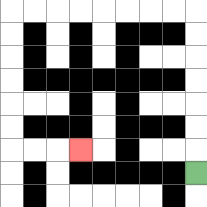{'start': '[8, 7]', 'end': '[3, 6]', 'path_directions': 'U,U,U,U,U,U,U,L,L,L,L,L,L,L,L,D,D,D,D,D,D,R,R,R', 'path_coordinates': '[[8, 7], [8, 6], [8, 5], [8, 4], [8, 3], [8, 2], [8, 1], [8, 0], [7, 0], [6, 0], [5, 0], [4, 0], [3, 0], [2, 0], [1, 0], [0, 0], [0, 1], [0, 2], [0, 3], [0, 4], [0, 5], [0, 6], [1, 6], [2, 6], [3, 6]]'}